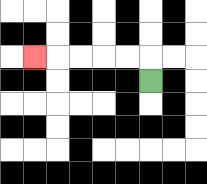{'start': '[6, 3]', 'end': '[1, 2]', 'path_directions': 'U,L,L,L,L,L', 'path_coordinates': '[[6, 3], [6, 2], [5, 2], [4, 2], [3, 2], [2, 2], [1, 2]]'}